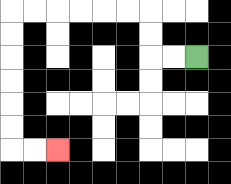{'start': '[8, 2]', 'end': '[2, 6]', 'path_directions': 'L,L,U,U,L,L,L,L,L,L,D,D,D,D,D,D,R,R', 'path_coordinates': '[[8, 2], [7, 2], [6, 2], [6, 1], [6, 0], [5, 0], [4, 0], [3, 0], [2, 0], [1, 0], [0, 0], [0, 1], [0, 2], [0, 3], [0, 4], [0, 5], [0, 6], [1, 6], [2, 6]]'}